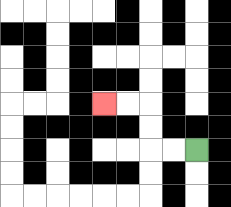{'start': '[8, 6]', 'end': '[4, 4]', 'path_directions': 'L,L,U,U,L,L', 'path_coordinates': '[[8, 6], [7, 6], [6, 6], [6, 5], [6, 4], [5, 4], [4, 4]]'}